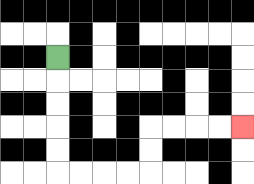{'start': '[2, 2]', 'end': '[10, 5]', 'path_directions': 'D,D,D,D,D,R,R,R,R,U,U,R,R,R,R', 'path_coordinates': '[[2, 2], [2, 3], [2, 4], [2, 5], [2, 6], [2, 7], [3, 7], [4, 7], [5, 7], [6, 7], [6, 6], [6, 5], [7, 5], [8, 5], [9, 5], [10, 5]]'}